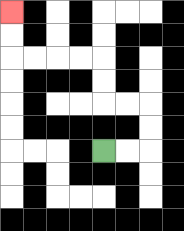{'start': '[4, 6]', 'end': '[0, 0]', 'path_directions': 'R,R,U,U,L,L,U,U,L,L,L,L,U,U', 'path_coordinates': '[[4, 6], [5, 6], [6, 6], [6, 5], [6, 4], [5, 4], [4, 4], [4, 3], [4, 2], [3, 2], [2, 2], [1, 2], [0, 2], [0, 1], [0, 0]]'}